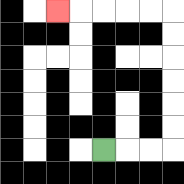{'start': '[4, 6]', 'end': '[2, 0]', 'path_directions': 'R,R,R,U,U,U,U,U,U,L,L,L,L,L', 'path_coordinates': '[[4, 6], [5, 6], [6, 6], [7, 6], [7, 5], [7, 4], [7, 3], [7, 2], [7, 1], [7, 0], [6, 0], [5, 0], [4, 0], [3, 0], [2, 0]]'}